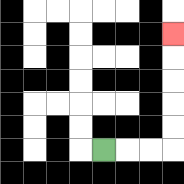{'start': '[4, 6]', 'end': '[7, 1]', 'path_directions': 'R,R,R,U,U,U,U,U', 'path_coordinates': '[[4, 6], [5, 6], [6, 6], [7, 6], [7, 5], [7, 4], [7, 3], [7, 2], [7, 1]]'}